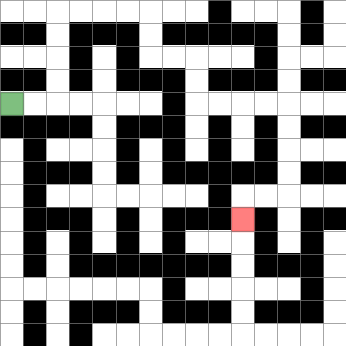{'start': '[0, 4]', 'end': '[10, 9]', 'path_directions': 'R,R,U,U,U,U,R,R,R,R,D,D,R,R,D,D,R,R,R,R,D,D,D,D,L,L,D', 'path_coordinates': '[[0, 4], [1, 4], [2, 4], [2, 3], [2, 2], [2, 1], [2, 0], [3, 0], [4, 0], [5, 0], [6, 0], [6, 1], [6, 2], [7, 2], [8, 2], [8, 3], [8, 4], [9, 4], [10, 4], [11, 4], [12, 4], [12, 5], [12, 6], [12, 7], [12, 8], [11, 8], [10, 8], [10, 9]]'}